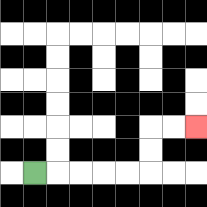{'start': '[1, 7]', 'end': '[8, 5]', 'path_directions': 'R,R,R,R,R,U,U,R,R', 'path_coordinates': '[[1, 7], [2, 7], [3, 7], [4, 7], [5, 7], [6, 7], [6, 6], [6, 5], [7, 5], [8, 5]]'}